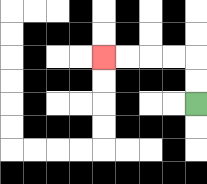{'start': '[8, 4]', 'end': '[4, 2]', 'path_directions': 'U,U,L,L,L,L', 'path_coordinates': '[[8, 4], [8, 3], [8, 2], [7, 2], [6, 2], [5, 2], [4, 2]]'}